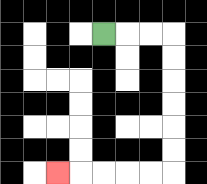{'start': '[4, 1]', 'end': '[2, 7]', 'path_directions': 'R,R,R,D,D,D,D,D,D,L,L,L,L,L', 'path_coordinates': '[[4, 1], [5, 1], [6, 1], [7, 1], [7, 2], [7, 3], [7, 4], [7, 5], [7, 6], [7, 7], [6, 7], [5, 7], [4, 7], [3, 7], [2, 7]]'}